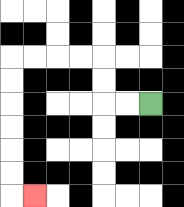{'start': '[6, 4]', 'end': '[1, 8]', 'path_directions': 'L,L,U,U,L,L,L,L,D,D,D,D,D,D,R', 'path_coordinates': '[[6, 4], [5, 4], [4, 4], [4, 3], [4, 2], [3, 2], [2, 2], [1, 2], [0, 2], [0, 3], [0, 4], [0, 5], [0, 6], [0, 7], [0, 8], [1, 8]]'}